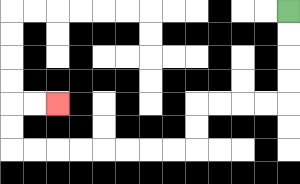{'start': '[12, 0]', 'end': '[2, 4]', 'path_directions': 'D,D,D,D,L,L,L,L,D,D,L,L,L,L,L,L,L,L,U,U,R,R', 'path_coordinates': '[[12, 0], [12, 1], [12, 2], [12, 3], [12, 4], [11, 4], [10, 4], [9, 4], [8, 4], [8, 5], [8, 6], [7, 6], [6, 6], [5, 6], [4, 6], [3, 6], [2, 6], [1, 6], [0, 6], [0, 5], [0, 4], [1, 4], [2, 4]]'}